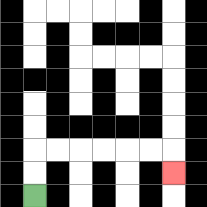{'start': '[1, 8]', 'end': '[7, 7]', 'path_directions': 'U,U,R,R,R,R,R,R,D', 'path_coordinates': '[[1, 8], [1, 7], [1, 6], [2, 6], [3, 6], [4, 6], [5, 6], [6, 6], [7, 6], [7, 7]]'}